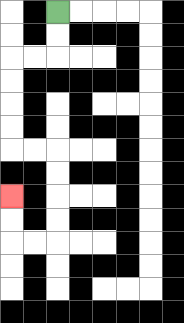{'start': '[2, 0]', 'end': '[0, 8]', 'path_directions': 'D,D,L,L,D,D,D,D,R,R,D,D,D,D,L,L,U,U', 'path_coordinates': '[[2, 0], [2, 1], [2, 2], [1, 2], [0, 2], [0, 3], [0, 4], [0, 5], [0, 6], [1, 6], [2, 6], [2, 7], [2, 8], [2, 9], [2, 10], [1, 10], [0, 10], [0, 9], [0, 8]]'}